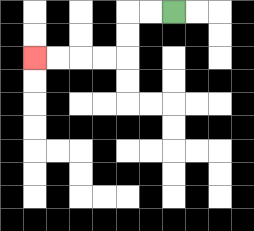{'start': '[7, 0]', 'end': '[1, 2]', 'path_directions': 'L,L,D,D,L,L,L,L', 'path_coordinates': '[[7, 0], [6, 0], [5, 0], [5, 1], [5, 2], [4, 2], [3, 2], [2, 2], [1, 2]]'}